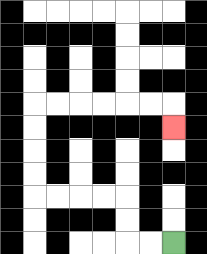{'start': '[7, 10]', 'end': '[7, 5]', 'path_directions': 'L,L,U,U,L,L,L,L,U,U,U,U,R,R,R,R,R,R,D', 'path_coordinates': '[[7, 10], [6, 10], [5, 10], [5, 9], [5, 8], [4, 8], [3, 8], [2, 8], [1, 8], [1, 7], [1, 6], [1, 5], [1, 4], [2, 4], [3, 4], [4, 4], [5, 4], [6, 4], [7, 4], [7, 5]]'}